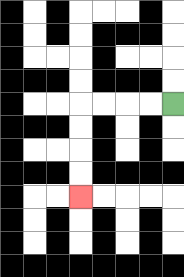{'start': '[7, 4]', 'end': '[3, 8]', 'path_directions': 'L,L,L,L,D,D,D,D', 'path_coordinates': '[[7, 4], [6, 4], [5, 4], [4, 4], [3, 4], [3, 5], [3, 6], [3, 7], [3, 8]]'}